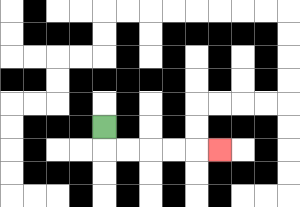{'start': '[4, 5]', 'end': '[9, 6]', 'path_directions': 'D,R,R,R,R,R', 'path_coordinates': '[[4, 5], [4, 6], [5, 6], [6, 6], [7, 6], [8, 6], [9, 6]]'}